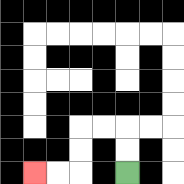{'start': '[5, 7]', 'end': '[1, 7]', 'path_directions': 'U,U,L,L,D,D,L,L', 'path_coordinates': '[[5, 7], [5, 6], [5, 5], [4, 5], [3, 5], [3, 6], [3, 7], [2, 7], [1, 7]]'}